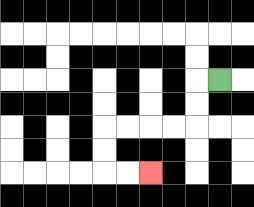{'start': '[9, 3]', 'end': '[6, 7]', 'path_directions': 'L,D,D,L,L,L,L,D,D,R,R', 'path_coordinates': '[[9, 3], [8, 3], [8, 4], [8, 5], [7, 5], [6, 5], [5, 5], [4, 5], [4, 6], [4, 7], [5, 7], [6, 7]]'}